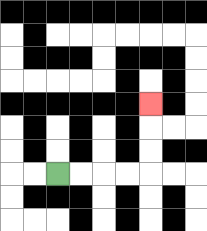{'start': '[2, 7]', 'end': '[6, 4]', 'path_directions': 'R,R,R,R,U,U,U', 'path_coordinates': '[[2, 7], [3, 7], [4, 7], [5, 7], [6, 7], [6, 6], [6, 5], [6, 4]]'}